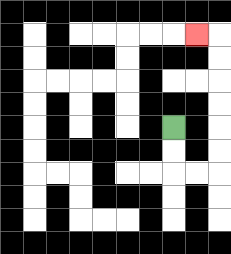{'start': '[7, 5]', 'end': '[8, 1]', 'path_directions': 'D,D,R,R,U,U,U,U,U,U,L', 'path_coordinates': '[[7, 5], [7, 6], [7, 7], [8, 7], [9, 7], [9, 6], [9, 5], [9, 4], [9, 3], [9, 2], [9, 1], [8, 1]]'}